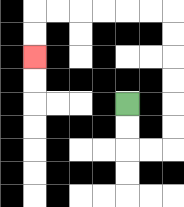{'start': '[5, 4]', 'end': '[1, 2]', 'path_directions': 'D,D,R,R,U,U,U,U,U,U,L,L,L,L,L,L,D,D', 'path_coordinates': '[[5, 4], [5, 5], [5, 6], [6, 6], [7, 6], [7, 5], [7, 4], [7, 3], [7, 2], [7, 1], [7, 0], [6, 0], [5, 0], [4, 0], [3, 0], [2, 0], [1, 0], [1, 1], [1, 2]]'}